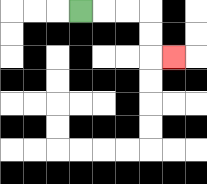{'start': '[3, 0]', 'end': '[7, 2]', 'path_directions': 'R,R,R,D,D,R', 'path_coordinates': '[[3, 0], [4, 0], [5, 0], [6, 0], [6, 1], [6, 2], [7, 2]]'}